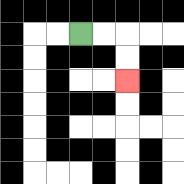{'start': '[3, 1]', 'end': '[5, 3]', 'path_directions': 'R,R,D,D', 'path_coordinates': '[[3, 1], [4, 1], [5, 1], [5, 2], [5, 3]]'}